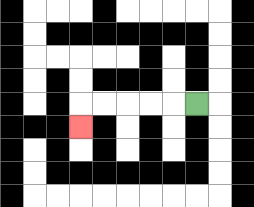{'start': '[8, 4]', 'end': '[3, 5]', 'path_directions': 'L,L,L,L,L,D', 'path_coordinates': '[[8, 4], [7, 4], [6, 4], [5, 4], [4, 4], [3, 4], [3, 5]]'}